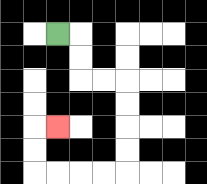{'start': '[2, 1]', 'end': '[2, 5]', 'path_directions': 'R,D,D,R,R,D,D,D,D,L,L,L,L,U,U,R', 'path_coordinates': '[[2, 1], [3, 1], [3, 2], [3, 3], [4, 3], [5, 3], [5, 4], [5, 5], [5, 6], [5, 7], [4, 7], [3, 7], [2, 7], [1, 7], [1, 6], [1, 5], [2, 5]]'}